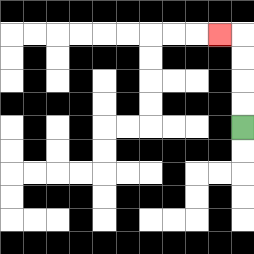{'start': '[10, 5]', 'end': '[9, 1]', 'path_directions': 'U,U,U,U,L', 'path_coordinates': '[[10, 5], [10, 4], [10, 3], [10, 2], [10, 1], [9, 1]]'}